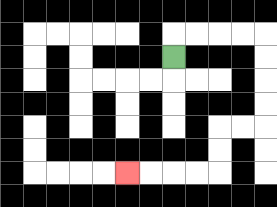{'start': '[7, 2]', 'end': '[5, 7]', 'path_directions': 'U,R,R,R,R,D,D,D,D,L,L,D,D,L,L,L,L', 'path_coordinates': '[[7, 2], [7, 1], [8, 1], [9, 1], [10, 1], [11, 1], [11, 2], [11, 3], [11, 4], [11, 5], [10, 5], [9, 5], [9, 6], [9, 7], [8, 7], [7, 7], [6, 7], [5, 7]]'}